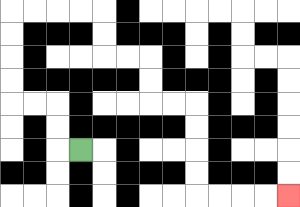{'start': '[3, 6]', 'end': '[12, 8]', 'path_directions': 'L,U,U,L,L,U,U,U,U,R,R,R,R,D,D,R,R,D,D,R,R,D,D,D,D,R,R,R,R', 'path_coordinates': '[[3, 6], [2, 6], [2, 5], [2, 4], [1, 4], [0, 4], [0, 3], [0, 2], [0, 1], [0, 0], [1, 0], [2, 0], [3, 0], [4, 0], [4, 1], [4, 2], [5, 2], [6, 2], [6, 3], [6, 4], [7, 4], [8, 4], [8, 5], [8, 6], [8, 7], [8, 8], [9, 8], [10, 8], [11, 8], [12, 8]]'}